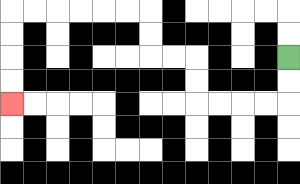{'start': '[12, 2]', 'end': '[0, 4]', 'path_directions': 'D,D,L,L,L,L,U,U,L,L,U,U,L,L,L,L,L,L,D,D,D,D', 'path_coordinates': '[[12, 2], [12, 3], [12, 4], [11, 4], [10, 4], [9, 4], [8, 4], [8, 3], [8, 2], [7, 2], [6, 2], [6, 1], [6, 0], [5, 0], [4, 0], [3, 0], [2, 0], [1, 0], [0, 0], [0, 1], [0, 2], [0, 3], [0, 4]]'}